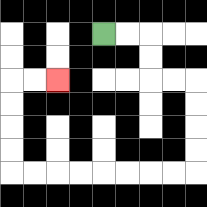{'start': '[4, 1]', 'end': '[2, 3]', 'path_directions': 'R,R,D,D,R,R,D,D,D,D,L,L,L,L,L,L,L,L,U,U,U,U,R,R', 'path_coordinates': '[[4, 1], [5, 1], [6, 1], [6, 2], [6, 3], [7, 3], [8, 3], [8, 4], [8, 5], [8, 6], [8, 7], [7, 7], [6, 7], [5, 7], [4, 7], [3, 7], [2, 7], [1, 7], [0, 7], [0, 6], [0, 5], [0, 4], [0, 3], [1, 3], [2, 3]]'}